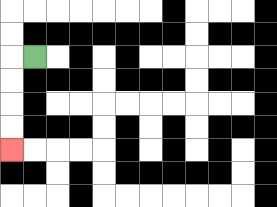{'start': '[1, 2]', 'end': '[0, 6]', 'path_directions': 'L,D,D,D,D', 'path_coordinates': '[[1, 2], [0, 2], [0, 3], [0, 4], [0, 5], [0, 6]]'}